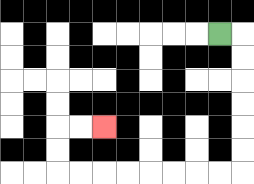{'start': '[9, 1]', 'end': '[4, 5]', 'path_directions': 'R,D,D,D,D,D,D,L,L,L,L,L,L,L,L,U,U,R,R', 'path_coordinates': '[[9, 1], [10, 1], [10, 2], [10, 3], [10, 4], [10, 5], [10, 6], [10, 7], [9, 7], [8, 7], [7, 7], [6, 7], [5, 7], [4, 7], [3, 7], [2, 7], [2, 6], [2, 5], [3, 5], [4, 5]]'}